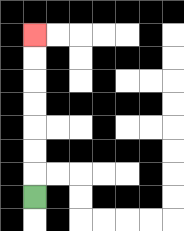{'start': '[1, 8]', 'end': '[1, 1]', 'path_directions': 'U,U,U,U,U,U,U', 'path_coordinates': '[[1, 8], [1, 7], [1, 6], [1, 5], [1, 4], [1, 3], [1, 2], [1, 1]]'}